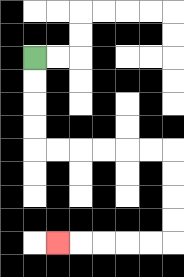{'start': '[1, 2]', 'end': '[2, 10]', 'path_directions': 'D,D,D,D,R,R,R,R,R,R,D,D,D,D,L,L,L,L,L', 'path_coordinates': '[[1, 2], [1, 3], [1, 4], [1, 5], [1, 6], [2, 6], [3, 6], [4, 6], [5, 6], [6, 6], [7, 6], [7, 7], [7, 8], [7, 9], [7, 10], [6, 10], [5, 10], [4, 10], [3, 10], [2, 10]]'}